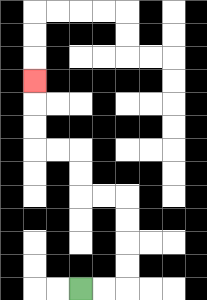{'start': '[3, 12]', 'end': '[1, 3]', 'path_directions': 'R,R,U,U,U,U,L,L,U,U,L,L,U,U,U', 'path_coordinates': '[[3, 12], [4, 12], [5, 12], [5, 11], [5, 10], [5, 9], [5, 8], [4, 8], [3, 8], [3, 7], [3, 6], [2, 6], [1, 6], [1, 5], [1, 4], [1, 3]]'}